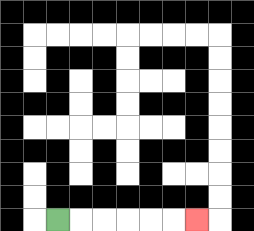{'start': '[2, 9]', 'end': '[8, 9]', 'path_directions': 'R,R,R,R,R,R', 'path_coordinates': '[[2, 9], [3, 9], [4, 9], [5, 9], [6, 9], [7, 9], [8, 9]]'}